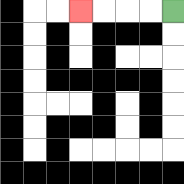{'start': '[7, 0]', 'end': '[3, 0]', 'path_directions': 'L,L,L,L', 'path_coordinates': '[[7, 0], [6, 0], [5, 0], [4, 0], [3, 0]]'}